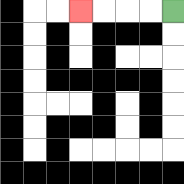{'start': '[7, 0]', 'end': '[3, 0]', 'path_directions': 'L,L,L,L', 'path_coordinates': '[[7, 0], [6, 0], [5, 0], [4, 0], [3, 0]]'}